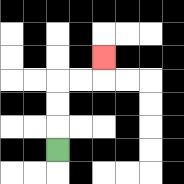{'start': '[2, 6]', 'end': '[4, 2]', 'path_directions': 'U,U,U,R,R,U', 'path_coordinates': '[[2, 6], [2, 5], [2, 4], [2, 3], [3, 3], [4, 3], [4, 2]]'}